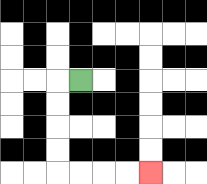{'start': '[3, 3]', 'end': '[6, 7]', 'path_directions': 'L,D,D,D,D,R,R,R,R', 'path_coordinates': '[[3, 3], [2, 3], [2, 4], [2, 5], [2, 6], [2, 7], [3, 7], [4, 7], [5, 7], [6, 7]]'}